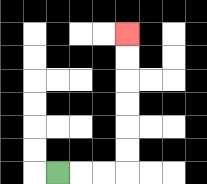{'start': '[2, 7]', 'end': '[5, 1]', 'path_directions': 'R,R,R,U,U,U,U,U,U', 'path_coordinates': '[[2, 7], [3, 7], [4, 7], [5, 7], [5, 6], [5, 5], [5, 4], [5, 3], [5, 2], [5, 1]]'}